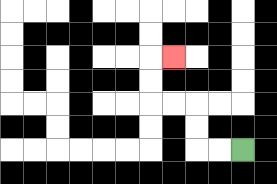{'start': '[10, 6]', 'end': '[7, 2]', 'path_directions': 'L,L,U,U,L,L,U,U,R', 'path_coordinates': '[[10, 6], [9, 6], [8, 6], [8, 5], [8, 4], [7, 4], [6, 4], [6, 3], [6, 2], [7, 2]]'}